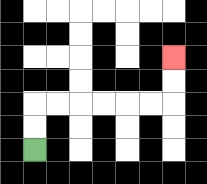{'start': '[1, 6]', 'end': '[7, 2]', 'path_directions': 'U,U,R,R,R,R,R,R,U,U', 'path_coordinates': '[[1, 6], [1, 5], [1, 4], [2, 4], [3, 4], [4, 4], [5, 4], [6, 4], [7, 4], [7, 3], [7, 2]]'}